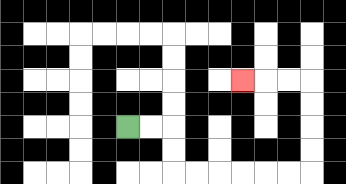{'start': '[5, 5]', 'end': '[10, 3]', 'path_directions': 'R,R,D,D,R,R,R,R,R,R,U,U,U,U,L,L,L', 'path_coordinates': '[[5, 5], [6, 5], [7, 5], [7, 6], [7, 7], [8, 7], [9, 7], [10, 7], [11, 7], [12, 7], [13, 7], [13, 6], [13, 5], [13, 4], [13, 3], [12, 3], [11, 3], [10, 3]]'}